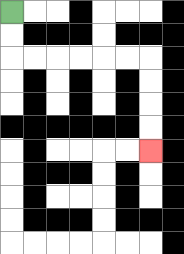{'start': '[0, 0]', 'end': '[6, 6]', 'path_directions': 'D,D,R,R,R,R,R,R,D,D,D,D', 'path_coordinates': '[[0, 0], [0, 1], [0, 2], [1, 2], [2, 2], [3, 2], [4, 2], [5, 2], [6, 2], [6, 3], [6, 4], [6, 5], [6, 6]]'}